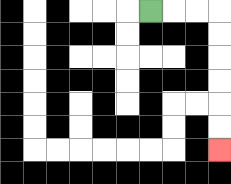{'start': '[6, 0]', 'end': '[9, 6]', 'path_directions': 'R,R,R,D,D,D,D,D,D', 'path_coordinates': '[[6, 0], [7, 0], [8, 0], [9, 0], [9, 1], [9, 2], [9, 3], [9, 4], [9, 5], [9, 6]]'}